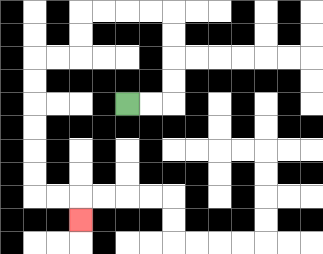{'start': '[5, 4]', 'end': '[3, 9]', 'path_directions': 'R,R,U,U,U,U,L,L,L,L,D,D,L,L,D,D,D,D,D,D,R,R,D', 'path_coordinates': '[[5, 4], [6, 4], [7, 4], [7, 3], [7, 2], [7, 1], [7, 0], [6, 0], [5, 0], [4, 0], [3, 0], [3, 1], [3, 2], [2, 2], [1, 2], [1, 3], [1, 4], [1, 5], [1, 6], [1, 7], [1, 8], [2, 8], [3, 8], [3, 9]]'}